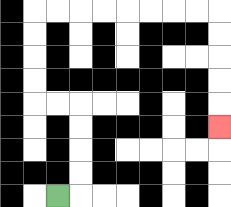{'start': '[2, 8]', 'end': '[9, 5]', 'path_directions': 'R,U,U,U,U,L,L,U,U,U,U,R,R,R,R,R,R,R,R,D,D,D,D,D', 'path_coordinates': '[[2, 8], [3, 8], [3, 7], [3, 6], [3, 5], [3, 4], [2, 4], [1, 4], [1, 3], [1, 2], [1, 1], [1, 0], [2, 0], [3, 0], [4, 0], [5, 0], [6, 0], [7, 0], [8, 0], [9, 0], [9, 1], [9, 2], [9, 3], [9, 4], [9, 5]]'}